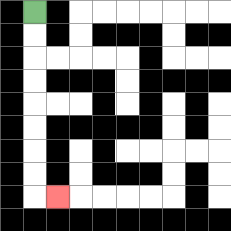{'start': '[1, 0]', 'end': '[2, 8]', 'path_directions': 'D,D,D,D,D,D,D,D,R', 'path_coordinates': '[[1, 0], [1, 1], [1, 2], [1, 3], [1, 4], [1, 5], [1, 6], [1, 7], [1, 8], [2, 8]]'}